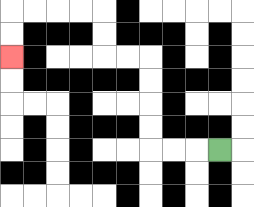{'start': '[9, 6]', 'end': '[0, 2]', 'path_directions': 'L,L,L,U,U,U,U,L,L,U,U,L,L,L,L,D,D', 'path_coordinates': '[[9, 6], [8, 6], [7, 6], [6, 6], [6, 5], [6, 4], [6, 3], [6, 2], [5, 2], [4, 2], [4, 1], [4, 0], [3, 0], [2, 0], [1, 0], [0, 0], [0, 1], [0, 2]]'}